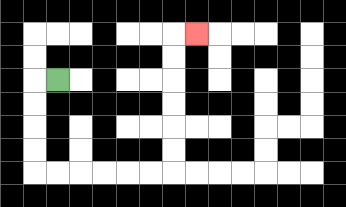{'start': '[2, 3]', 'end': '[8, 1]', 'path_directions': 'L,D,D,D,D,R,R,R,R,R,R,U,U,U,U,U,U,R', 'path_coordinates': '[[2, 3], [1, 3], [1, 4], [1, 5], [1, 6], [1, 7], [2, 7], [3, 7], [4, 7], [5, 7], [6, 7], [7, 7], [7, 6], [7, 5], [7, 4], [7, 3], [7, 2], [7, 1], [8, 1]]'}